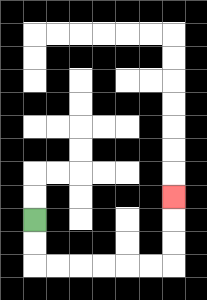{'start': '[1, 9]', 'end': '[7, 8]', 'path_directions': 'D,D,R,R,R,R,R,R,U,U,U', 'path_coordinates': '[[1, 9], [1, 10], [1, 11], [2, 11], [3, 11], [4, 11], [5, 11], [6, 11], [7, 11], [7, 10], [7, 9], [7, 8]]'}